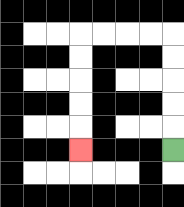{'start': '[7, 6]', 'end': '[3, 6]', 'path_directions': 'U,U,U,U,U,L,L,L,L,D,D,D,D,D', 'path_coordinates': '[[7, 6], [7, 5], [7, 4], [7, 3], [7, 2], [7, 1], [6, 1], [5, 1], [4, 1], [3, 1], [3, 2], [3, 3], [3, 4], [3, 5], [3, 6]]'}